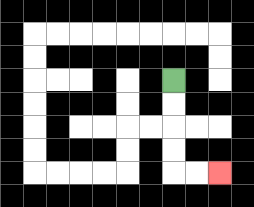{'start': '[7, 3]', 'end': '[9, 7]', 'path_directions': 'D,D,D,D,R,R', 'path_coordinates': '[[7, 3], [7, 4], [7, 5], [7, 6], [7, 7], [8, 7], [9, 7]]'}